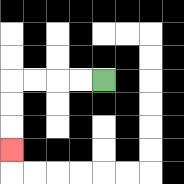{'start': '[4, 3]', 'end': '[0, 6]', 'path_directions': 'L,L,L,L,D,D,D', 'path_coordinates': '[[4, 3], [3, 3], [2, 3], [1, 3], [0, 3], [0, 4], [0, 5], [0, 6]]'}